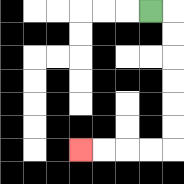{'start': '[6, 0]', 'end': '[3, 6]', 'path_directions': 'R,D,D,D,D,D,D,L,L,L,L', 'path_coordinates': '[[6, 0], [7, 0], [7, 1], [7, 2], [7, 3], [7, 4], [7, 5], [7, 6], [6, 6], [5, 6], [4, 6], [3, 6]]'}